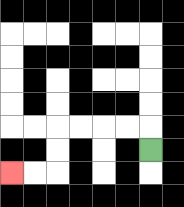{'start': '[6, 6]', 'end': '[0, 7]', 'path_directions': 'U,L,L,L,L,D,D,L,L', 'path_coordinates': '[[6, 6], [6, 5], [5, 5], [4, 5], [3, 5], [2, 5], [2, 6], [2, 7], [1, 7], [0, 7]]'}